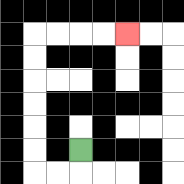{'start': '[3, 6]', 'end': '[5, 1]', 'path_directions': 'D,L,L,U,U,U,U,U,U,R,R,R,R', 'path_coordinates': '[[3, 6], [3, 7], [2, 7], [1, 7], [1, 6], [1, 5], [1, 4], [1, 3], [1, 2], [1, 1], [2, 1], [3, 1], [4, 1], [5, 1]]'}